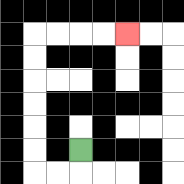{'start': '[3, 6]', 'end': '[5, 1]', 'path_directions': 'D,L,L,U,U,U,U,U,U,R,R,R,R', 'path_coordinates': '[[3, 6], [3, 7], [2, 7], [1, 7], [1, 6], [1, 5], [1, 4], [1, 3], [1, 2], [1, 1], [2, 1], [3, 1], [4, 1], [5, 1]]'}